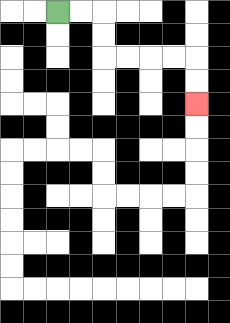{'start': '[2, 0]', 'end': '[8, 4]', 'path_directions': 'R,R,D,D,R,R,R,R,D,D', 'path_coordinates': '[[2, 0], [3, 0], [4, 0], [4, 1], [4, 2], [5, 2], [6, 2], [7, 2], [8, 2], [8, 3], [8, 4]]'}